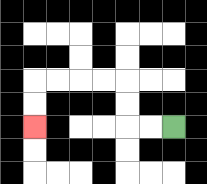{'start': '[7, 5]', 'end': '[1, 5]', 'path_directions': 'L,L,U,U,L,L,L,L,D,D', 'path_coordinates': '[[7, 5], [6, 5], [5, 5], [5, 4], [5, 3], [4, 3], [3, 3], [2, 3], [1, 3], [1, 4], [1, 5]]'}